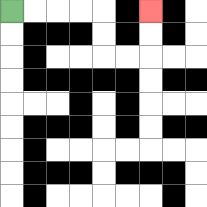{'start': '[0, 0]', 'end': '[6, 0]', 'path_directions': 'R,R,R,R,D,D,R,R,U,U', 'path_coordinates': '[[0, 0], [1, 0], [2, 0], [3, 0], [4, 0], [4, 1], [4, 2], [5, 2], [6, 2], [6, 1], [6, 0]]'}